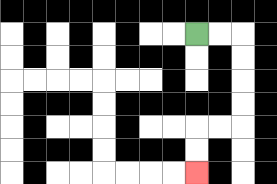{'start': '[8, 1]', 'end': '[8, 7]', 'path_directions': 'R,R,D,D,D,D,L,L,D,D', 'path_coordinates': '[[8, 1], [9, 1], [10, 1], [10, 2], [10, 3], [10, 4], [10, 5], [9, 5], [8, 5], [8, 6], [8, 7]]'}